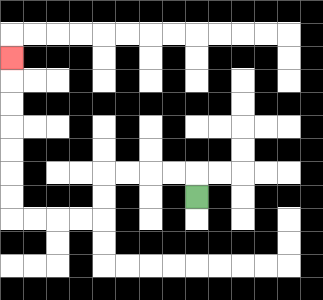{'start': '[8, 8]', 'end': '[0, 2]', 'path_directions': 'U,L,L,L,L,D,D,L,L,L,L,U,U,U,U,U,U,U', 'path_coordinates': '[[8, 8], [8, 7], [7, 7], [6, 7], [5, 7], [4, 7], [4, 8], [4, 9], [3, 9], [2, 9], [1, 9], [0, 9], [0, 8], [0, 7], [0, 6], [0, 5], [0, 4], [0, 3], [0, 2]]'}